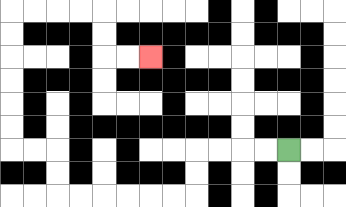{'start': '[12, 6]', 'end': '[6, 2]', 'path_directions': 'L,L,L,L,D,D,L,L,L,L,L,L,U,U,L,L,U,U,U,U,U,U,R,R,R,R,D,D,R,R', 'path_coordinates': '[[12, 6], [11, 6], [10, 6], [9, 6], [8, 6], [8, 7], [8, 8], [7, 8], [6, 8], [5, 8], [4, 8], [3, 8], [2, 8], [2, 7], [2, 6], [1, 6], [0, 6], [0, 5], [0, 4], [0, 3], [0, 2], [0, 1], [0, 0], [1, 0], [2, 0], [3, 0], [4, 0], [4, 1], [4, 2], [5, 2], [6, 2]]'}